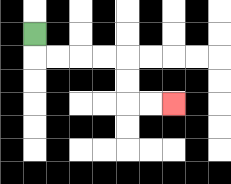{'start': '[1, 1]', 'end': '[7, 4]', 'path_directions': 'D,R,R,R,R,D,D,R,R', 'path_coordinates': '[[1, 1], [1, 2], [2, 2], [3, 2], [4, 2], [5, 2], [5, 3], [5, 4], [6, 4], [7, 4]]'}